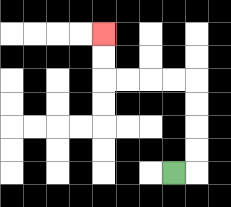{'start': '[7, 7]', 'end': '[4, 1]', 'path_directions': 'R,U,U,U,U,L,L,L,L,U,U', 'path_coordinates': '[[7, 7], [8, 7], [8, 6], [8, 5], [8, 4], [8, 3], [7, 3], [6, 3], [5, 3], [4, 3], [4, 2], [4, 1]]'}